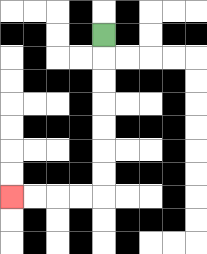{'start': '[4, 1]', 'end': '[0, 8]', 'path_directions': 'D,D,D,D,D,D,D,L,L,L,L', 'path_coordinates': '[[4, 1], [4, 2], [4, 3], [4, 4], [4, 5], [4, 6], [4, 7], [4, 8], [3, 8], [2, 8], [1, 8], [0, 8]]'}